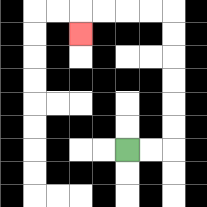{'start': '[5, 6]', 'end': '[3, 1]', 'path_directions': 'R,R,U,U,U,U,U,U,L,L,L,L,D', 'path_coordinates': '[[5, 6], [6, 6], [7, 6], [7, 5], [7, 4], [7, 3], [7, 2], [7, 1], [7, 0], [6, 0], [5, 0], [4, 0], [3, 0], [3, 1]]'}